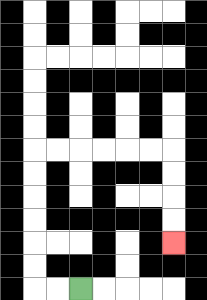{'start': '[3, 12]', 'end': '[7, 10]', 'path_directions': 'L,L,U,U,U,U,U,U,R,R,R,R,R,R,D,D,D,D', 'path_coordinates': '[[3, 12], [2, 12], [1, 12], [1, 11], [1, 10], [1, 9], [1, 8], [1, 7], [1, 6], [2, 6], [3, 6], [4, 6], [5, 6], [6, 6], [7, 6], [7, 7], [7, 8], [7, 9], [7, 10]]'}